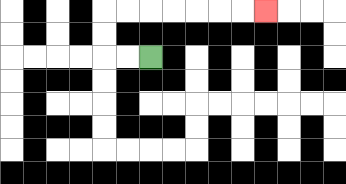{'start': '[6, 2]', 'end': '[11, 0]', 'path_directions': 'L,L,U,U,R,R,R,R,R,R,R', 'path_coordinates': '[[6, 2], [5, 2], [4, 2], [4, 1], [4, 0], [5, 0], [6, 0], [7, 0], [8, 0], [9, 0], [10, 0], [11, 0]]'}